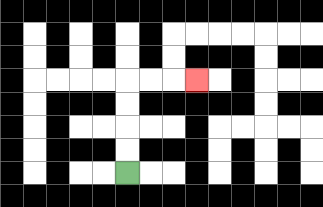{'start': '[5, 7]', 'end': '[8, 3]', 'path_directions': 'U,U,U,U,R,R,R', 'path_coordinates': '[[5, 7], [5, 6], [5, 5], [5, 4], [5, 3], [6, 3], [7, 3], [8, 3]]'}